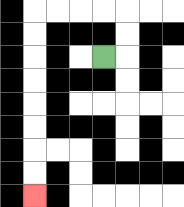{'start': '[4, 2]', 'end': '[1, 8]', 'path_directions': 'R,U,U,L,L,L,L,D,D,D,D,D,D,D,D', 'path_coordinates': '[[4, 2], [5, 2], [5, 1], [5, 0], [4, 0], [3, 0], [2, 0], [1, 0], [1, 1], [1, 2], [1, 3], [1, 4], [1, 5], [1, 6], [1, 7], [1, 8]]'}